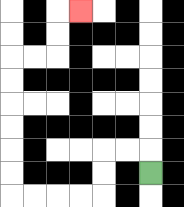{'start': '[6, 7]', 'end': '[3, 0]', 'path_directions': 'U,L,L,D,D,L,L,L,L,U,U,U,U,U,U,R,R,U,U,R', 'path_coordinates': '[[6, 7], [6, 6], [5, 6], [4, 6], [4, 7], [4, 8], [3, 8], [2, 8], [1, 8], [0, 8], [0, 7], [0, 6], [0, 5], [0, 4], [0, 3], [0, 2], [1, 2], [2, 2], [2, 1], [2, 0], [3, 0]]'}